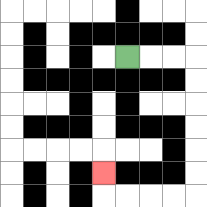{'start': '[5, 2]', 'end': '[4, 7]', 'path_directions': 'R,R,R,D,D,D,D,D,D,L,L,L,L,U', 'path_coordinates': '[[5, 2], [6, 2], [7, 2], [8, 2], [8, 3], [8, 4], [8, 5], [8, 6], [8, 7], [8, 8], [7, 8], [6, 8], [5, 8], [4, 8], [4, 7]]'}